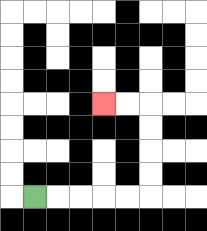{'start': '[1, 8]', 'end': '[4, 4]', 'path_directions': 'R,R,R,R,R,U,U,U,U,L,L', 'path_coordinates': '[[1, 8], [2, 8], [3, 8], [4, 8], [5, 8], [6, 8], [6, 7], [6, 6], [6, 5], [6, 4], [5, 4], [4, 4]]'}